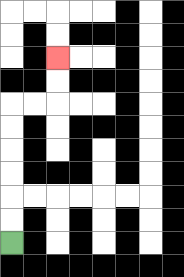{'start': '[0, 10]', 'end': '[2, 2]', 'path_directions': 'U,U,U,U,U,U,R,R,U,U', 'path_coordinates': '[[0, 10], [0, 9], [0, 8], [0, 7], [0, 6], [0, 5], [0, 4], [1, 4], [2, 4], [2, 3], [2, 2]]'}